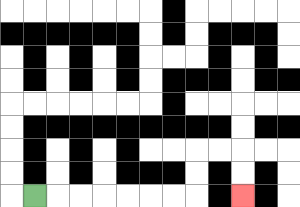{'start': '[1, 8]', 'end': '[10, 8]', 'path_directions': 'R,R,R,R,R,R,R,U,U,R,R,D,D', 'path_coordinates': '[[1, 8], [2, 8], [3, 8], [4, 8], [5, 8], [6, 8], [7, 8], [8, 8], [8, 7], [8, 6], [9, 6], [10, 6], [10, 7], [10, 8]]'}